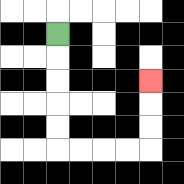{'start': '[2, 1]', 'end': '[6, 3]', 'path_directions': 'D,D,D,D,D,R,R,R,R,U,U,U', 'path_coordinates': '[[2, 1], [2, 2], [2, 3], [2, 4], [2, 5], [2, 6], [3, 6], [4, 6], [5, 6], [6, 6], [6, 5], [6, 4], [6, 3]]'}